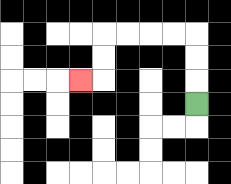{'start': '[8, 4]', 'end': '[3, 3]', 'path_directions': 'U,U,U,L,L,L,L,D,D,L', 'path_coordinates': '[[8, 4], [8, 3], [8, 2], [8, 1], [7, 1], [6, 1], [5, 1], [4, 1], [4, 2], [4, 3], [3, 3]]'}